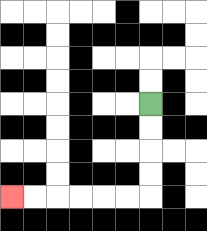{'start': '[6, 4]', 'end': '[0, 8]', 'path_directions': 'D,D,D,D,L,L,L,L,L,L', 'path_coordinates': '[[6, 4], [6, 5], [6, 6], [6, 7], [6, 8], [5, 8], [4, 8], [3, 8], [2, 8], [1, 8], [0, 8]]'}